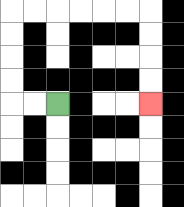{'start': '[2, 4]', 'end': '[6, 4]', 'path_directions': 'L,L,U,U,U,U,R,R,R,R,R,R,D,D,D,D', 'path_coordinates': '[[2, 4], [1, 4], [0, 4], [0, 3], [0, 2], [0, 1], [0, 0], [1, 0], [2, 0], [3, 0], [4, 0], [5, 0], [6, 0], [6, 1], [6, 2], [6, 3], [6, 4]]'}